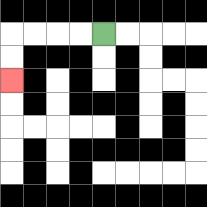{'start': '[4, 1]', 'end': '[0, 3]', 'path_directions': 'L,L,L,L,D,D', 'path_coordinates': '[[4, 1], [3, 1], [2, 1], [1, 1], [0, 1], [0, 2], [0, 3]]'}